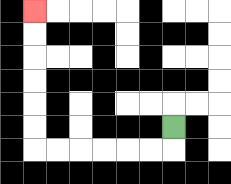{'start': '[7, 5]', 'end': '[1, 0]', 'path_directions': 'D,L,L,L,L,L,L,U,U,U,U,U,U', 'path_coordinates': '[[7, 5], [7, 6], [6, 6], [5, 6], [4, 6], [3, 6], [2, 6], [1, 6], [1, 5], [1, 4], [1, 3], [1, 2], [1, 1], [1, 0]]'}